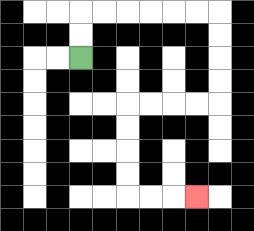{'start': '[3, 2]', 'end': '[8, 8]', 'path_directions': 'U,U,R,R,R,R,R,R,D,D,D,D,L,L,L,L,D,D,D,D,R,R,R', 'path_coordinates': '[[3, 2], [3, 1], [3, 0], [4, 0], [5, 0], [6, 0], [7, 0], [8, 0], [9, 0], [9, 1], [9, 2], [9, 3], [9, 4], [8, 4], [7, 4], [6, 4], [5, 4], [5, 5], [5, 6], [5, 7], [5, 8], [6, 8], [7, 8], [8, 8]]'}